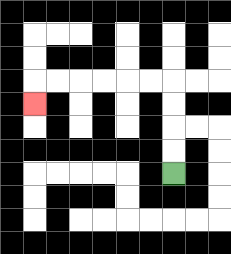{'start': '[7, 7]', 'end': '[1, 4]', 'path_directions': 'U,U,U,U,L,L,L,L,L,L,D', 'path_coordinates': '[[7, 7], [7, 6], [7, 5], [7, 4], [7, 3], [6, 3], [5, 3], [4, 3], [3, 3], [2, 3], [1, 3], [1, 4]]'}